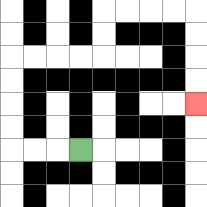{'start': '[3, 6]', 'end': '[8, 4]', 'path_directions': 'L,L,L,U,U,U,U,R,R,R,R,U,U,R,R,R,R,D,D,D,D', 'path_coordinates': '[[3, 6], [2, 6], [1, 6], [0, 6], [0, 5], [0, 4], [0, 3], [0, 2], [1, 2], [2, 2], [3, 2], [4, 2], [4, 1], [4, 0], [5, 0], [6, 0], [7, 0], [8, 0], [8, 1], [8, 2], [8, 3], [8, 4]]'}